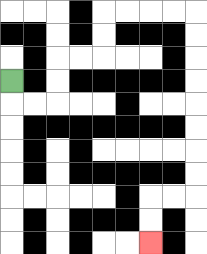{'start': '[0, 3]', 'end': '[6, 10]', 'path_directions': 'D,R,R,U,U,R,R,U,U,R,R,R,R,D,D,D,D,D,D,D,D,L,L,D,D', 'path_coordinates': '[[0, 3], [0, 4], [1, 4], [2, 4], [2, 3], [2, 2], [3, 2], [4, 2], [4, 1], [4, 0], [5, 0], [6, 0], [7, 0], [8, 0], [8, 1], [8, 2], [8, 3], [8, 4], [8, 5], [8, 6], [8, 7], [8, 8], [7, 8], [6, 8], [6, 9], [6, 10]]'}